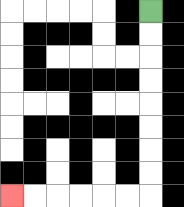{'start': '[6, 0]', 'end': '[0, 8]', 'path_directions': 'D,D,D,D,D,D,D,D,L,L,L,L,L,L', 'path_coordinates': '[[6, 0], [6, 1], [6, 2], [6, 3], [6, 4], [6, 5], [6, 6], [6, 7], [6, 8], [5, 8], [4, 8], [3, 8], [2, 8], [1, 8], [0, 8]]'}